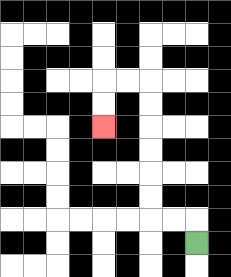{'start': '[8, 10]', 'end': '[4, 5]', 'path_directions': 'U,L,L,U,U,U,U,U,U,L,L,D,D', 'path_coordinates': '[[8, 10], [8, 9], [7, 9], [6, 9], [6, 8], [6, 7], [6, 6], [6, 5], [6, 4], [6, 3], [5, 3], [4, 3], [4, 4], [4, 5]]'}